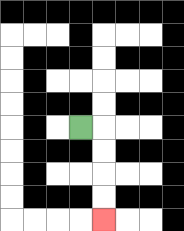{'start': '[3, 5]', 'end': '[4, 9]', 'path_directions': 'R,D,D,D,D', 'path_coordinates': '[[3, 5], [4, 5], [4, 6], [4, 7], [4, 8], [4, 9]]'}